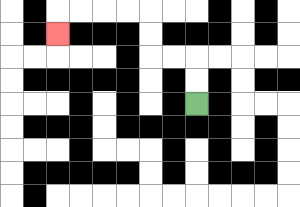{'start': '[8, 4]', 'end': '[2, 1]', 'path_directions': 'U,U,L,L,U,U,L,L,L,L,D', 'path_coordinates': '[[8, 4], [8, 3], [8, 2], [7, 2], [6, 2], [6, 1], [6, 0], [5, 0], [4, 0], [3, 0], [2, 0], [2, 1]]'}